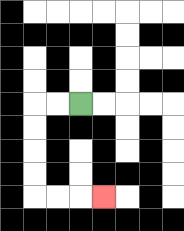{'start': '[3, 4]', 'end': '[4, 8]', 'path_directions': 'L,L,D,D,D,D,R,R,R', 'path_coordinates': '[[3, 4], [2, 4], [1, 4], [1, 5], [1, 6], [1, 7], [1, 8], [2, 8], [3, 8], [4, 8]]'}